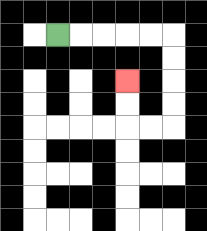{'start': '[2, 1]', 'end': '[5, 3]', 'path_directions': 'R,R,R,R,R,D,D,D,D,L,L,U,U', 'path_coordinates': '[[2, 1], [3, 1], [4, 1], [5, 1], [6, 1], [7, 1], [7, 2], [7, 3], [7, 4], [7, 5], [6, 5], [5, 5], [5, 4], [5, 3]]'}